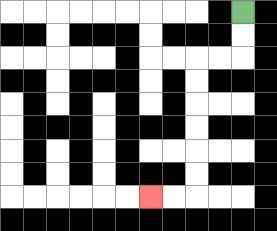{'start': '[10, 0]', 'end': '[6, 8]', 'path_directions': 'D,D,L,L,D,D,D,D,D,D,L,L', 'path_coordinates': '[[10, 0], [10, 1], [10, 2], [9, 2], [8, 2], [8, 3], [8, 4], [8, 5], [8, 6], [8, 7], [8, 8], [7, 8], [6, 8]]'}